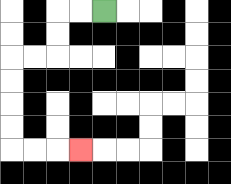{'start': '[4, 0]', 'end': '[3, 6]', 'path_directions': 'L,L,D,D,L,L,D,D,D,D,R,R,R', 'path_coordinates': '[[4, 0], [3, 0], [2, 0], [2, 1], [2, 2], [1, 2], [0, 2], [0, 3], [0, 4], [0, 5], [0, 6], [1, 6], [2, 6], [3, 6]]'}